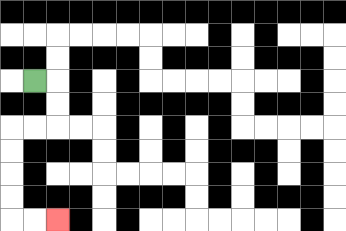{'start': '[1, 3]', 'end': '[2, 9]', 'path_directions': 'R,D,D,L,L,D,D,D,D,R,R', 'path_coordinates': '[[1, 3], [2, 3], [2, 4], [2, 5], [1, 5], [0, 5], [0, 6], [0, 7], [0, 8], [0, 9], [1, 9], [2, 9]]'}